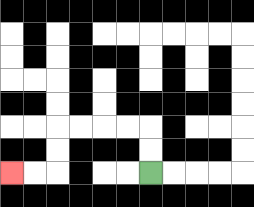{'start': '[6, 7]', 'end': '[0, 7]', 'path_directions': 'U,U,L,L,L,L,D,D,L,L', 'path_coordinates': '[[6, 7], [6, 6], [6, 5], [5, 5], [4, 5], [3, 5], [2, 5], [2, 6], [2, 7], [1, 7], [0, 7]]'}